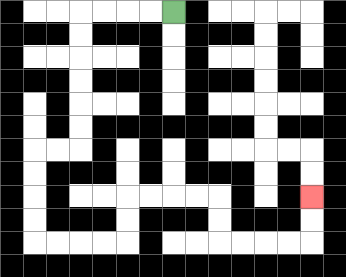{'start': '[7, 0]', 'end': '[13, 8]', 'path_directions': 'L,L,L,L,D,D,D,D,D,D,L,L,D,D,D,D,R,R,R,R,U,U,R,R,R,R,D,D,R,R,R,R,U,U', 'path_coordinates': '[[7, 0], [6, 0], [5, 0], [4, 0], [3, 0], [3, 1], [3, 2], [3, 3], [3, 4], [3, 5], [3, 6], [2, 6], [1, 6], [1, 7], [1, 8], [1, 9], [1, 10], [2, 10], [3, 10], [4, 10], [5, 10], [5, 9], [5, 8], [6, 8], [7, 8], [8, 8], [9, 8], [9, 9], [9, 10], [10, 10], [11, 10], [12, 10], [13, 10], [13, 9], [13, 8]]'}